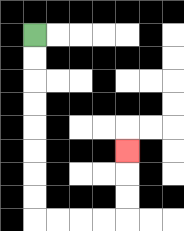{'start': '[1, 1]', 'end': '[5, 6]', 'path_directions': 'D,D,D,D,D,D,D,D,R,R,R,R,U,U,U', 'path_coordinates': '[[1, 1], [1, 2], [1, 3], [1, 4], [1, 5], [1, 6], [1, 7], [1, 8], [1, 9], [2, 9], [3, 9], [4, 9], [5, 9], [5, 8], [5, 7], [5, 6]]'}